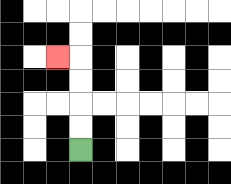{'start': '[3, 6]', 'end': '[2, 2]', 'path_directions': 'U,U,U,U,L', 'path_coordinates': '[[3, 6], [3, 5], [3, 4], [3, 3], [3, 2], [2, 2]]'}